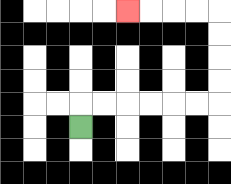{'start': '[3, 5]', 'end': '[5, 0]', 'path_directions': 'U,R,R,R,R,R,R,U,U,U,U,L,L,L,L', 'path_coordinates': '[[3, 5], [3, 4], [4, 4], [5, 4], [6, 4], [7, 4], [8, 4], [9, 4], [9, 3], [9, 2], [9, 1], [9, 0], [8, 0], [7, 0], [6, 0], [5, 0]]'}